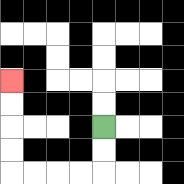{'start': '[4, 5]', 'end': '[0, 3]', 'path_directions': 'D,D,L,L,L,L,U,U,U,U', 'path_coordinates': '[[4, 5], [4, 6], [4, 7], [3, 7], [2, 7], [1, 7], [0, 7], [0, 6], [0, 5], [0, 4], [0, 3]]'}